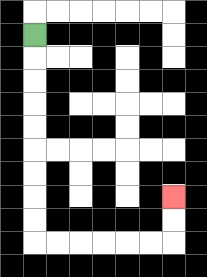{'start': '[1, 1]', 'end': '[7, 8]', 'path_directions': 'D,D,D,D,D,D,D,D,D,R,R,R,R,R,R,U,U', 'path_coordinates': '[[1, 1], [1, 2], [1, 3], [1, 4], [1, 5], [1, 6], [1, 7], [1, 8], [1, 9], [1, 10], [2, 10], [3, 10], [4, 10], [5, 10], [6, 10], [7, 10], [7, 9], [7, 8]]'}